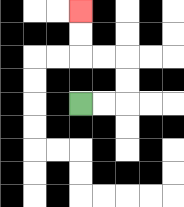{'start': '[3, 4]', 'end': '[3, 0]', 'path_directions': 'R,R,U,U,L,L,U,U', 'path_coordinates': '[[3, 4], [4, 4], [5, 4], [5, 3], [5, 2], [4, 2], [3, 2], [3, 1], [3, 0]]'}